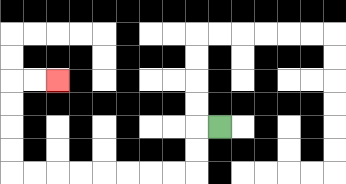{'start': '[9, 5]', 'end': '[2, 3]', 'path_directions': 'L,D,D,L,L,L,L,L,L,L,L,U,U,U,U,R,R', 'path_coordinates': '[[9, 5], [8, 5], [8, 6], [8, 7], [7, 7], [6, 7], [5, 7], [4, 7], [3, 7], [2, 7], [1, 7], [0, 7], [0, 6], [0, 5], [0, 4], [0, 3], [1, 3], [2, 3]]'}